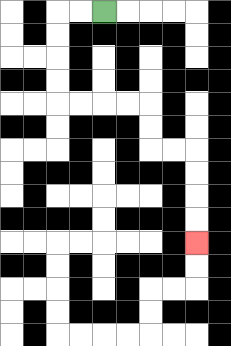{'start': '[4, 0]', 'end': '[8, 10]', 'path_directions': 'L,L,D,D,D,D,R,R,R,R,D,D,R,R,D,D,D,D', 'path_coordinates': '[[4, 0], [3, 0], [2, 0], [2, 1], [2, 2], [2, 3], [2, 4], [3, 4], [4, 4], [5, 4], [6, 4], [6, 5], [6, 6], [7, 6], [8, 6], [8, 7], [8, 8], [8, 9], [8, 10]]'}